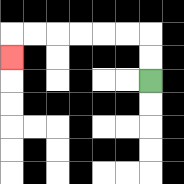{'start': '[6, 3]', 'end': '[0, 2]', 'path_directions': 'U,U,L,L,L,L,L,L,D', 'path_coordinates': '[[6, 3], [6, 2], [6, 1], [5, 1], [4, 1], [3, 1], [2, 1], [1, 1], [0, 1], [0, 2]]'}